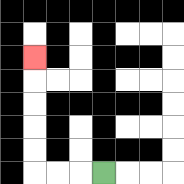{'start': '[4, 7]', 'end': '[1, 2]', 'path_directions': 'L,L,L,U,U,U,U,U', 'path_coordinates': '[[4, 7], [3, 7], [2, 7], [1, 7], [1, 6], [1, 5], [1, 4], [1, 3], [1, 2]]'}